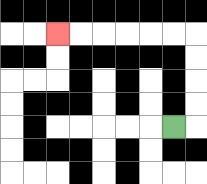{'start': '[7, 5]', 'end': '[2, 1]', 'path_directions': 'R,U,U,U,U,L,L,L,L,L,L', 'path_coordinates': '[[7, 5], [8, 5], [8, 4], [8, 3], [8, 2], [8, 1], [7, 1], [6, 1], [5, 1], [4, 1], [3, 1], [2, 1]]'}